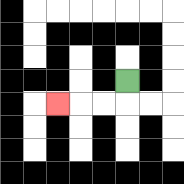{'start': '[5, 3]', 'end': '[2, 4]', 'path_directions': 'D,L,L,L', 'path_coordinates': '[[5, 3], [5, 4], [4, 4], [3, 4], [2, 4]]'}